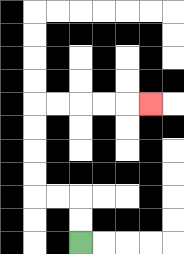{'start': '[3, 10]', 'end': '[6, 4]', 'path_directions': 'U,U,L,L,U,U,U,U,R,R,R,R,R', 'path_coordinates': '[[3, 10], [3, 9], [3, 8], [2, 8], [1, 8], [1, 7], [1, 6], [1, 5], [1, 4], [2, 4], [3, 4], [4, 4], [5, 4], [6, 4]]'}